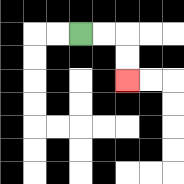{'start': '[3, 1]', 'end': '[5, 3]', 'path_directions': 'R,R,D,D', 'path_coordinates': '[[3, 1], [4, 1], [5, 1], [5, 2], [5, 3]]'}